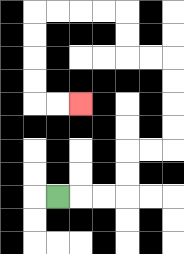{'start': '[2, 8]', 'end': '[3, 4]', 'path_directions': 'R,R,R,U,U,R,R,U,U,U,U,L,L,U,U,L,L,L,L,D,D,D,D,R,R', 'path_coordinates': '[[2, 8], [3, 8], [4, 8], [5, 8], [5, 7], [5, 6], [6, 6], [7, 6], [7, 5], [7, 4], [7, 3], [7, 2], [6, 2], [5, 2], [5, 1], [5, 0], [4, 0], [3, 0], [2, 0], [1, 0], [1, 1], [1, 2], [1, 3], [1, 4], [2, 4], [3, 4]]'}